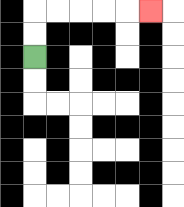{'start': '[1, 2]', 'end': '[6, 0]', 'path_directions': 'U,U,R,R,R,R,R', 'path_coordinates': '[[1, 2], [1, 1], [1, 0], [2, 0], [3, 0], [4, 0], [5, 0], [6, 0]]'}